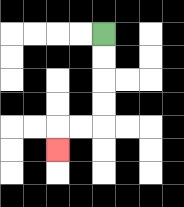{'start': '[4, 1]', 'end': '[2, 6]', 'path_directions': 'D,D,D,D,L,L,D', 'path_coordinates': '[[4, 1], [4, 2], [4, 3], [4, 4], [4, 5], [3, 5], [2, 5], [2, 6]]'}